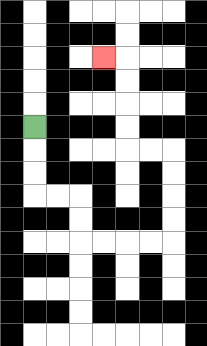{'start': '[1, 5]', 'end': '[4, 2]', 'path_directions': 'D,D,D,R,R,D,D,R,R,R,R,U,U,U,U,L,L,U,U,U,U,L', 'path_coordinates': '[[1, 5], [1, 6], [1, 7], [1, 8], [2, 8], [3, 8], [3, 9], [3, 10], [4, 10], [5, 10], [6, 10], [7, 10], [7, 9], [7, 8], [7, 7], [7, 6], [6, 6], [5, 6], [5, 5], [5, 4], [5, 3], [5, 2], [4, 2]]'}